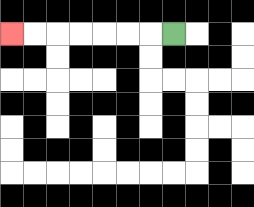{'start': '[7, 1]', 'end': '[0, 1]', 'path_directions': 'L,L,L,L,L,L,L', 'path_coordinates': '[[7, 1], [6, 1], [5, 1], [4, 1], [3, 1], [2, 1], [1, 1], [0, 1]]'}